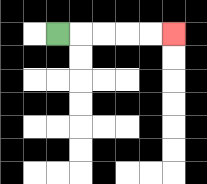{'start': '[2, 1]', 'end': '[7, 1]', 'path_directions': 'R,R,R,R,R', 'path_coordinates': '[[2, 1], [3, 1], [4, 1], [5, 1], [6, 1], [7, 1]]'}